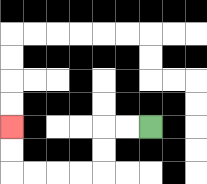{'start': '[6, 5]', 'end': '[0, 5]', 'path_directions': 'L,L,D,D,L,L,L,L,U,U', 'path_coordinates': '[[6, 5], [5, 5], [4, 5], [4, 6], [4, 7], [3, 7], [2, 7], [1, 7], [0, 7], [0, 6], [0, 5]]'}